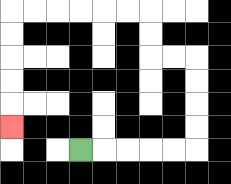{'start': '[3, 6]', 'end': '[0, 5]', 'path_directions': 'R,R,R,R,R,U,U,U,U,L,L,U,U,L,L,L,L,L,L,D,D,D,D,D', 'path_coordinates': '[[3, 6], [4, 6], [5, 6], [6, 6], [7, 6], [8, 6], [8, 5], [8, 4], [8, 3], [8, 2], [7, 2], [6, 2], [6, 1], [6, 0], [5, 0], [4, 0], [3, 0], [2, 0], [1, 0], [0, 0], [0, 1], [0, 2], [0, 3], [0, 4], [0, 5]]'}